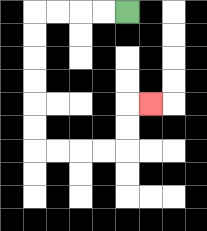{'start': '[5, 0]', 'end': '[6, 4]', 'path_directions': 'L,L,L,L,D,D,D,D,D,D,R,R,R,R,U,U,R', 'path_coordinates': '[[5, 0], [4, 0], [3, 0], [2, 0], [1, 0], [1, 1], [1, 2], [1, 3], [1, 4], [1, 5], [1, 6], [2, 6], [3, 6], [4, 6], [5, 6], [5, 5], [5, 4], [6, 4]]'}